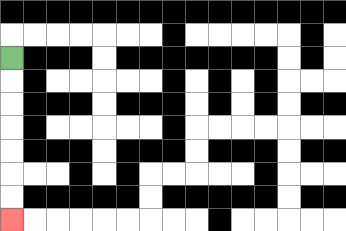{'start': '[0, 2]', 'end': '[0, 9]', 'path_directions': 'D,D,D,D,D,D,D', 'path_coordinates': '[[0, 2], [0, 3], [0, 4], [0, 5], [0, 6], [0, 7], [0, 8], [0, 9]]'}